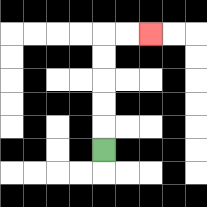{'start': '[4, 6]', 'end': '[6, 1]', 'path_directions': 'U,U,U,U,U,R,R', 'path_coordinates': '[[4, 6], [4, 5], [4, 4], [4, 3], [4, 2], [4, 1], [5, 1], [6, 1]]'}